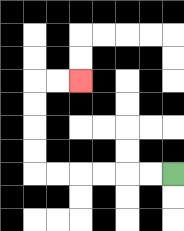{'start': '[7, 7]', 'end': '[3, 3]', 'path_directions': 'L,L,L,L,L,L,U,U,U,U,R,R', 'path_coordinates': '[[7, 7], [6, 7], [5, 7], [4, 7], [3, 7], [2, 7], [1, 7], [1, 6], [1, 5], [1, 4], [1, 3], [2, 3], [3, 3]]'}